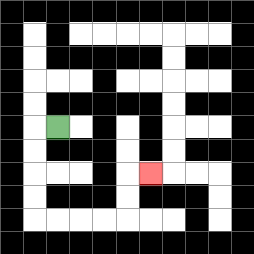{'start': '[2, 5]', 'end': '[6, 7]', 'path_directions': 'L,D,D,D,D,R,R,R,R,U,U,R', 'path_coordinates': '[[2, 5], [1, 5], [1, 6], [1, 7], [1, 8], [1, 9], [2, 9], [3, 9], [4, 9], [5, 9], [5, 8], [5, 7], [6, 7]]'}